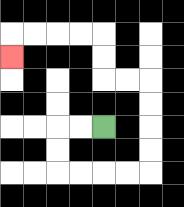{'start': '[4, 5]', 'end': '[0, 2]', 'path_directions': 'L,L,D,D,R,R,R,R,U,U,U,U,L,L,U,U,L,L,L,L,D', 'path_coordinates': '[[4, 5], [3, 5], [2, 5], [2, 6], [2, 7], [3, 7], [4, 7], [5, 7], [6, 7], [6, 6], [6, 5], [6, 4], [6, 3], [5, 3], [4, 3], [4, 2], [4, 1], [3, 1], [2, 1], [1, 1], [0, 1], [0, 2]]'}